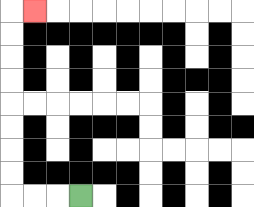{'start': '[3, 8]', 'end': '[1, 0]', 'path_directions': 'L,L,L,U,U,U,U,U,U,U,U,R', 'path_coordinates': '[[3, 8], [2, 8], [1, 8], [0, 8], [0, 7], [0, 6], [0, 5], [0, 4], [0, 3], [0, 2], [0, 1], [0, 0], [1, 0]]'}